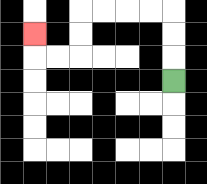{'start': '[7, 3]', 'end': '[1, 1]', 'path_directions': 'U,U,U,L,L,L,L,D,D,L,L,U', 'path_coordinates': '[[7, 3], [7, 2], [7, 1], [7, 0], [6, 0], [5, 0], [4, 0], [3, 0], [3, 1], [3, 2], [2, 2], [1, 2], [1, 1]]'}